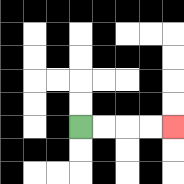{'start': '[3, 5]', 'end': '[7, 5]', 'path_directions': 'R,R,R,R', 'path_coordinates': '[[3, 5], [4, 5], [5, 5], [6, 5], [7, 5]]'}